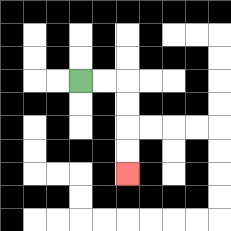{'start': '[3, 3]', 'end': '[5, 7]', 'path_directions': 'R,R,D,D,D,D', 'path_coordinates': '[[3, 3], [4, 3], [5, 3], [5, 4], [5, 5], [5, 6], [5, 7]]'}